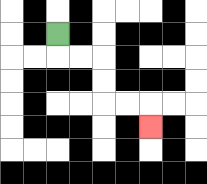{'start': '[2, 1]', 'end': '[6, 5]', 'path_directions': 'D,R,R,D,D,R,R,D', 'path_coordinates': '[[2, 1], [2, 2], [3, 2], [4, 2], [4, 3], [4, 4], [5, 4], [6, 4], [6, 5]]'}